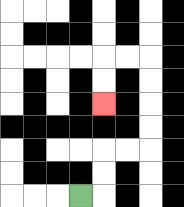{'start': '[3, 8]', 'end': '[4, 4]', 'path_directions': 'R,U,U,R,R,U,U,U,U,L,L,D,D', 'path_coordinates': '[[3, 8], [4, 8], [4, 7], [4, 6], [5, 6], [6, 6], [6, 5], [6, 4], [6, 3], [6, 2], [5, 2], [4, 2], [4, 3], [4, 4]]'}